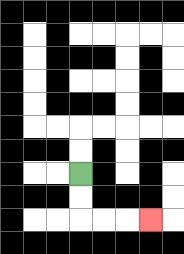{'start': '[3, 7]', 'end': '[6, 9]', 'path_directions': 'D,D,R,R,R', 'path_coordinates': '[[3, 7], [3, 8], [3, 9], [4, 9], [5, 9], [6, 9]]'}